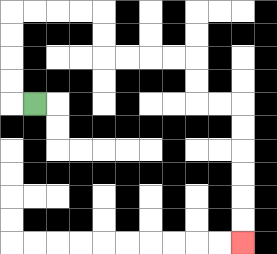{'start': '[1, 4]', 'end': '[10, 10]', 'path_directions': 'L,U,U,U,U,R,R,R,R,D,D,R,R,R,R,D,D,R,R,D,D,D,D,D,D', 'path_coordinates': '[[1, 4], [0, 4], [0, 3], [0, 2], [0, 1], [0, 0], [1, 0], [2, 0], [3, 0], [4, 0], [4, 1], [4, 2], [5, 2], [6, 2], [7, 2], [8, 2], [8, 3], [8, 4], [9, 4], [10, 4], [10, 5], [10, 6], [10, 7], [10, 8], [10, 9], [10, 10]]'}